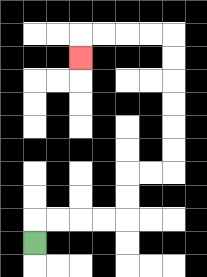{'start': '[1, 10]', 'end': '[3, 2]', 'path_directions': 'U,R,R,R,R,U,U,R,R,U,U,U,U,U,U,L,L,L,L,D', 'path_coordinates': '[[1, 10], [1, 9], [2, 9], [3, 9], [4, 9], [5, 9], [5, 8], [5, 7], [6, 7], [7, 7], [7, 6], [7, 5], [7, 4], [7, 3], [7, 2], [7, 1], [6, 1], [5, 1], [4, 1], [3, 1], [3, 2]]'}